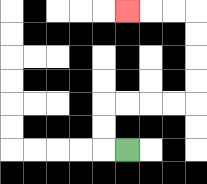{'start': '[5, 6]', 'end': '[5, 0]', 'path_directions': 'L,U,U,R,R,R,R,U,U,U,U,L,L,L', 'path_coordinates': '[[5, 6], [4, 6], [4, 5], [4, 4], [5, 4], [6, 4], [7, 4], [8, 4], [8, 3], [8, 2], [8, 1], [8, 0], [7, 0], [6, 0], [5, 0]]'}